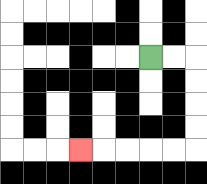{'start': '[6, 2]', 'end': '[3, 6]', 'path_directions': 'R,R,D,D,D,D,L,L,L,L,L', 'path_coordinates': '[[6, 2], [7, 2], [8, 2], [8, 3], [8, 4], [8, 5], [8, 6], [7, 6], [6, 6], [5, 6], [4, 6], [3, 6]]'}